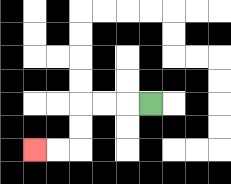{'start': '[6, 4]', 'end': '[1, 6]', 'path_directions': 'L,L,L,D,D,L,L', 'path_coordinates': '[[6, 4], [5, 4], [4, 4], [3, 4], [3, 5], [3, 6], [2, 6], [1, 6]]'}